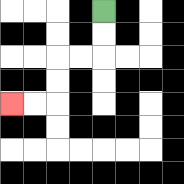{'start': '[4, 0]', 'end': '[0, 4]', 'path_directions': 'D,D,L,L,D,D,L,L', 'path_coordinates': '[[4, 0], [4, 1], [4, 2], [3, 2], [2, 2], [2, 3], [2, 4], [1, 4], [0, 4]]'}